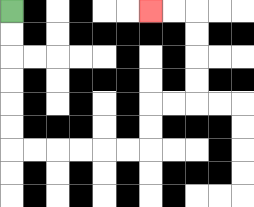{'start': '[0, 0]', 'end': '[6, 0]', 'path_directions': 'D,D,D,D,D,D,R,R,R,R,R,R,U,U,R,R,U,U,U,U,L,L', 'path_coordinates': '[[0, 0], [0, 1], [0, 2], [0, 3], [0, 4], [0, 5], [0, 6], [1, 6], [2, 6], [3, 6], [4, 6], [5, 6], [6, 6], [6, 5], [6, 4], [7, 4], [8, 4], [8, 3], [8, 2], [8, 1], [8, 0], [7, 0], [6, 0]]'}